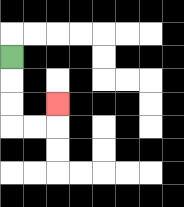{'start': '[0, 2]', 'end': '[2, 4]', 'path_directions': 'D,D,D,R,R,U', 'path_coordinates': '[[0, 2], [0, 3], [0, 4], [0, 5], [1, 5], [2, 5], [2, 4]]'}